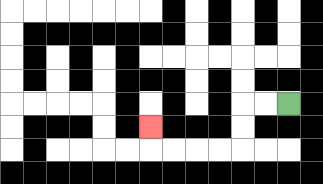{'start': '[12, 4]', 'end': '[6, 5]', 'path_directions': 'L,L,D,D,L,L,L,L,U', 'path_coordinates': '[[12, 4], [11, 4], [10, 4], [10, 5], [10, 6], [9, 6], [8, 6], [7, 6], [6, 6], [6, 5]]'}